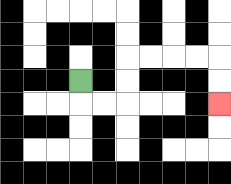{'start': '[3, 3]', 'end': '[9, 4]', 'path_directions': 'D,R,R,U,U,R,R,R,R,D,D', 'path_coordinates': '[[3, 3], [3, 4], [4, 4], [5, 4], [5, 3], [5, 2], [6, 2], [7, 2], [8, 2], [9, 2], [9, 3], [9, 4]]'}